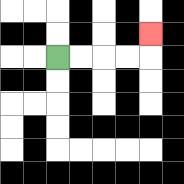{'start': '[2, 2]', 'end': '[6, 1]', 'path_directions': 'R,R,R,R,U', 'path_coordinates': '[[2, 2], [3, 2], [4, 2], [5, 2], [6, 2], [6, 1]]'}